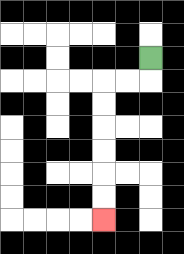{'start': '[6, 2]', 'end': '[4, 9]', 'path_directions': 'D,L,L,D,D,D,D,D,D', 'path_coordinates': '[[6, 2], [6, 3], [5, 3], [4, 3], [4, 4], [4, 5], [4, 6], [4, 7], [4, 8], [4, 9]]'}